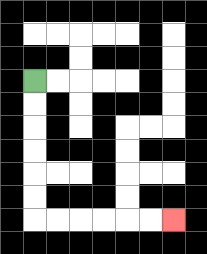{'start': '[1, 3]', 'end': '[7, 9]', 'path_directions': 'D,D,D,D,D,D,R,R,R,R,R,R', 'path_coordinates': '[[1, 3], [1, 4], [1, 5], [1, 6], [1, 7], [1, 8], [1, 9], [2, 9], [3, 9], [4, 9], [5, 9], [6, 9], [7, 9]]'}